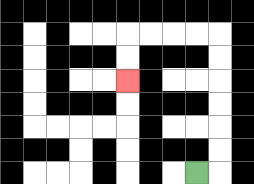{'start': '[8, 7]', 'end': '[5, 3]', 'path_directions': 'R,U,U,U,U,U,U,L,L,L,L,D,D', 'path_coordinates': '[[8, 7], [9, 7], [9, 6], [9, 5], [9, 4], [9, 3], [9, 2], [9, 1], [8, 1], [7, 1], [6, 1], [5, 1], [5, 2], [5, 3]]'}